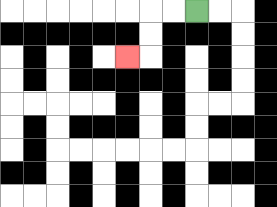{'start': '[8, 0]', 'end': '[5, 2]', 'path_directions': 'L,L,D,D,L', 'path_coordinates': '[[8, 0], [7, 0], [6, 0], [6, 1], [6, 2], [5, 2]]'}